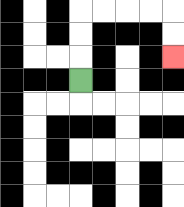{'start': '[3, 3]', 'end': '[7, 2]', 'path_directions': 'U,U,U,R,R,R,R,D,D', 'path_coordinates': '[[3, 3], [3, 2], [3, 1], [3, 0], [4, 0], [5, 0], [6, 0], [7, 0], [7, 1], [7, 2]]'}